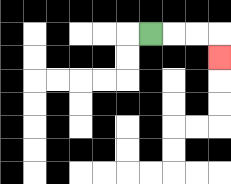{'start': '[6, 1]', 'end': '[9, 2]', 'path_directions': 'R,R,R,D', 'path_coordinates': '[[6, 1], [7, 1], [8, 1], [9, 1], [9, 2]]'}